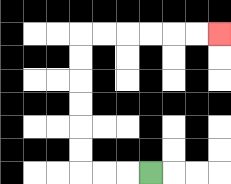{'start': '[6, 7]', 'end': '[9, 1]', 'path_directions': 'L,L,L,U,U,U,U,U,U,R,R,R,R,R,R', 'path_coordinates': '[[6, 7], [5, 7], [4, 7], [3, 7], [3, 6], [3, 5], [3, 4], [3, 3], [3, 2], [3, 1], [4, 1], [5, 1], [6, 1], [7, 1], [8, 1], [9, 1]]'}